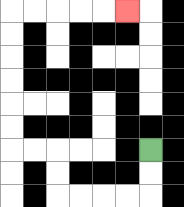{'start': '[6, 6]', 'end': '[5, 0]', 'path_directions': 'D,D,L,L,L,L,U,U,L,L,U,U,U,U,U,U,R,R,R,R,R', 'path_coordinates': '[[6, 6], [6, 7], [6, 8], [5, 8], [4, 8], [3, 8], [2, 8], [2, 7], [2, 6], [1, 6], [0, 6], [0, 5], [0, 4], [0, 3], [0, 2], [0, 1], [0, 0], [1, 0], [2, 0], [3, 0], [4, 0], [5, 0]]'}